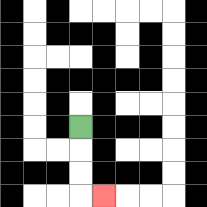{'start': '[3, 5]', 'end': '[4, 8]', 'path_directions': 'D,D,D,R', 'path_coordinates': '[[3, 5], [3, 6], [3, 7], [3, 8], [4, 8]]'}